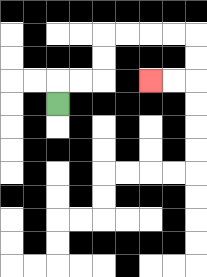{'start': '[2, 4]', 'end': '[6, 3]', 'path_directions': 'U,R,R,U,U,R,R,R,R,D,D,L,L', 'path_coordinates': '[[2, 4], [2, 3], [3, 3], [4, 3], [4, 2], [4, 1], [5, 1], [6, 1], [7, 1], [8, 1], [8, 2], [8, 3], [7, 3], [6, 3]]'}